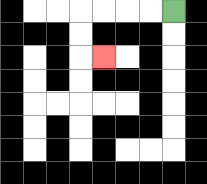{'start': '[7, 0]', 'end': '[4, 2]', 'path_directions': 'L,L,L,L,D,D,R', 'path_coordinates': '[[7, 0], [6, 0], [5, 0], [4, 0], [3, 0], [3, 1], [3, 2], [4, 2]]'}